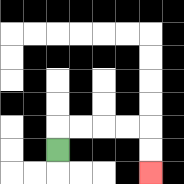{'start': '[2, 6]', 'end': '[6, 7]', 'path_directions': 'U,R,R,R,R,D,D', 'path_coordinates': '[[2, 6], [2, 5], [3, 5], [4, 5], [5, 5], [6, 5], [6, 6], [6, 7]]'}